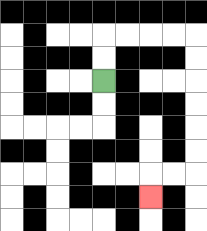{'start': '[4, 3]', 'end': '[6, 8]', 'path_directions': 'U,U,R,R,R,R,D,D,D,D,D,D,L,L,D', 'path_coordinates': '[[4, 3], [4, 2], [4, 1], [5, 1], [6, 1], [7, 1], [8, 1], [8, 2], [8, 3], [8, 4], [8, 5], [8, 6], [8, 7], [7, 7], [6, 7], [6, 8]]'}